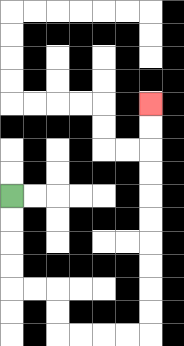{'start': '[0, 8]', 'end': '[6, 4]', 'path_directions': 'D,D,D,D,R,R,D,D,R,R,R,R,U,U,U,U,U,U,U,U,U,U', 'path_coordinates': '[[0, 8], [0, 9], [0, 10], [0, 11], [0, 12], [1, 12], [2, 12], [2, 13], [2, 14], [3, 14], [4, 14], [5, 14], [6, 14], [6, 13], [6, 12], [6, 11], [6, 10], [6, 9], [6, 8], [6, 7], [6, 6], [6, 5], [6, 4]]'}